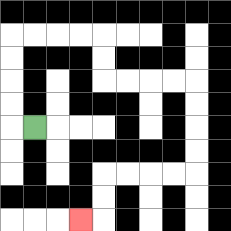{'start': '[1, 5]', 'end': '[3, 9]', 'path_directions': 'L,U,U,U,U,R,R,R,R,D,D,R,R,R,R,D,D,D,D,L,L,L,L,D,D,L', 'path_coordinates': '[[1, 5], [0, 5], [0, 4], [0, 3], [0, 2], [0, 1], [1, 1], [2, 1], [3, 1], [4, 1], [4, 2], [4, 3], [5, 3], [6, 3], [7, 3], [8, 3], [8, 4], [8, 5], [8, 6], [8, 7], [7, 7], [6, 7], [5, 7], [4, 7], [4, 8], [4, 9], [3, 9]]'}